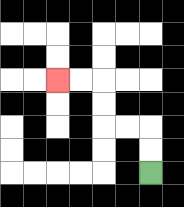{'start': '[6, 7]', 'end': '[2, 3]', 'path_directions': 'U,U,L,L,U,U,L,L', 'path_coordinates': '[[6, 7], [6, 6], [6, 5], [5, 5], [4, 5], [4, 4], [4, 3], [3, 3], [2, 3]]'}